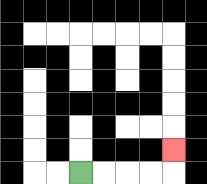{'start': '[3, 7]', 'end': '[7, 6]', 'path_directions': 'R,R,R,R,U', 'path_coordinates': '[[3, 7], [4, 7], [5, 7], [6, 7], [7, 7], [7, 6]]'}